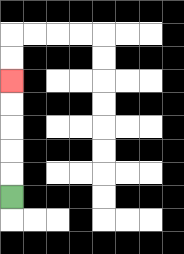{'start': '[0, 8]', 'end': '[0, 3]', 'path_directions': 'U,U,U,U,U', 'path_coordinates': '[[0, 8], [0, 7], [0, 6], [0, 5], [0, 4], [0, 3]]'}